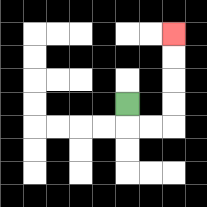{'start': '[5, 4]', 'end': '[7, 1]', 'path_directions': 'D,R,R,U,U,U,U', 'path_coordinates': '[[5, 4], [5, 5], [6, 5], [7, 5], [7, 4], [7, 3], [7, 2], [7, 1]]'}